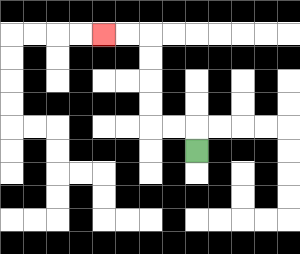{'start': '[8, 6]', 'end': '[4, 1]', 'path_directions': 'U,L,L,U,U,U,U,L,L', 'path_coordinates': '[[8, 6], [8, 5], [7, 5], [6, 5], [6, 4], [6, 3], [6, 2], [6, 1], [5, 1], [4, 1]]'}